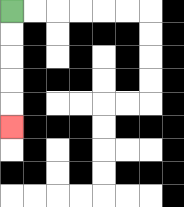{'start': '[0, 0]', 'end': '[0, 5]', 'path_directions': 'D,D,D,D,D', 'path_coordinates': '[[0, 0], [0, 1], [0, 2], [0, 3], [0, 4], [0, 5]]'}